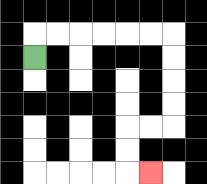{'start': '[1, 2]', 'end': '[6, 7]', 'path_directions': 'U,R,R,R,R,R,R,D,D,D,D,L,L,D,D,R', 'path_coordinates': '[[1, 2], [1, 1], [2, 1], [3, 1], [4, 1], [5, 1], [6, 1], [7, 1], [7, 2], [7, 3], [7, 4], [7, 5], [6, 5], [5, 5], [5, 6], [5, 7], [6, 7]]'}